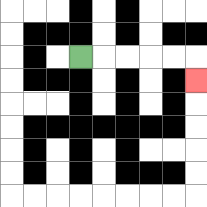{'start': '[3, 2]', 'end': '[8, 3]', 'path_directions': 'R,R,R,R,R,D', 'path_coordinates': '[[3, 2], [4, 2], [5, 2], [6, 2], [7, 2], [8, 2], [8, 3]]'}